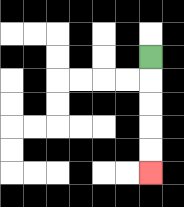{'start': '[6, 2]', 'end': '[6, 7]', 'path_directions': 'D,D,D,D,D', 'path_coordinates': '[[6, 2], [6, 3], [6, 4], [6, 5], [6, 6], [6, 7]]'}